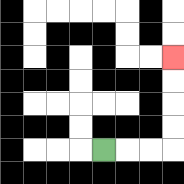{'start': '[4, 6]', 'end': '[7, 2]', 'path_directions': 'R,R,R,U,U,U,U', 'path_coordinates': '[[4, 6], [5, 6], [6, 6], [7, 6], [7, 5], [7, 4], [7, 3], [7, 2]]'}